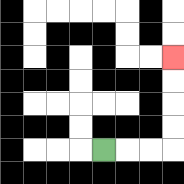{'start': '[4, 6]', 'end': '[7, 2]', 'path_directions': 'R,R,R,U,U,U,U', 'path_coordinates': '[[4, 6], [5, 6], [6, 6], [7, 6], [7, 5], [7, 4], [7, 3], [7, 2]]'}